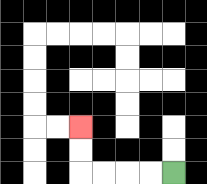{'start': '[7, 7]', 'end': '[3, 5]', 'path_directions': 'L,L,L,L,U,U', 'path_coordinates': '[[7, 7], [6, 7], [5, 7], [4, 7], [3, 7], [3, 6], [3, 5]]'}